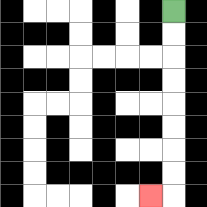{'start': '[7, 0]', 'end': '[6, 8]', 'path_directions': 'D,D,D,D,D,D,D,D,L', 'path_coordinates': '[[7, 0], [7, 1], [7, 2], [7, 3], [7, 4], [7, 5], [7, 6], [7, 7], [7, 8], [6, 8]]'}